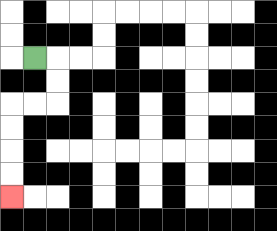{'start': '[1, 2]', 'end': '[0, 8]', 'path_directions': 'R,D,D,L,L,D,D,D,D', 'path_coordinates': '[[1, 2], [2, 2], [2, 3], [2, 4], [1, 4], [0, 4], [0, 5], [0, 6], [0, 7], [0, 8]]'}